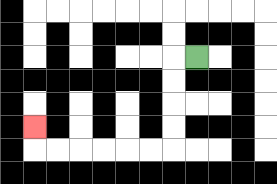{'start': '[8, 2]', 'end': '[1, 5]', 'path_directions': 'L,D,D,D,D,L,L,L,L,L,L,U', 'path_coordinates': '[[8, 2], [7, 2], [7, 3], [7, 4], [7, 5], [7, 6], [6, 6], [5, 6], [4, 6], [3, 6], [2, 6], [1, 6], [1, 5]]'}